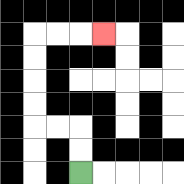{'start': '[3, 7]', 'end': '[4, 1]', 'path_directions': 'U,U,L,L,U,U,U,U,R,R,R', 'path_coordinates': '[[3, 7], [3, 6], [3, 5], [2, 5], [1, 5], [1, 4], [1, 3], [1, 2], [1, 1], [2, 1], [3, 1], [4, 1]]'}